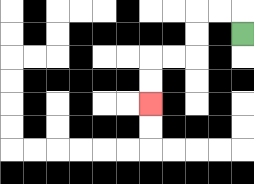{'start': '[10, 1]', 'end': '[6, 4]', 'path_directions': 'U,L,L,D,D,L,L,D,D', 'path_coordinates': '[[10, 1], [10, 0], [9, 0], [8, 0], [8, 1], [8, 2], [7, 2], [6, 2], [6, 3], [6, 4]]'}